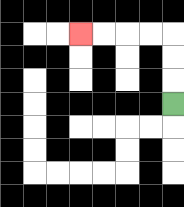{'start': '[7, 4]', 'end': '[3, 1]', 'path_directions': 'U,U,U,L,L,L,L', 'path_coordinates': '[[7, 4], [7, 3], [7, 2], [7, 1], [6, 1], [5, 1], [4, 1], [3, 1]]'}